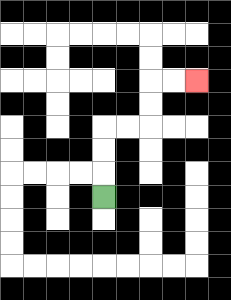{'start': '[4, 8]', 'end': '[8, 3]', 'path_directions': 'U,U,U,R,R,U,U,R,R', 'path_coordinates': '[[4, 8], [4, 7], [4, 6], [4, 5], [5, 5], [6, 5], [6, 4], [6, 3], [7, 3], [8, 3]]'}